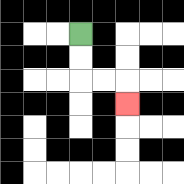{'start': '[3, 1]', 'end': '[5, 4]', 'path_directions': 'D,D,R,R,D', 'path_coordinates': '[[3, 1], [3, 2], [3, 3], [4, 3], [5, 3], [5, 4]]'}